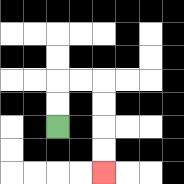{'start': '[2, 5]', 'end': '[4, 7]', 'path_directions': 'U,U,R,R,D,D,D,D', 'path_coordinates': '[[2, 5], [2, 4], [2, 3], [3, 3], [4, 3], [4, 4], [4, 5], [4, 6], [4, 7]]'}